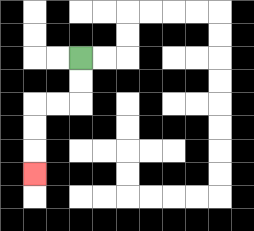{'start': '[3, 2]', 'end': '[1, 7]', 'path_directions': 'D,D,L,L,D,D,D', 'path_coordinates': '[[3, 2], [3, 3], [3, 4], [2, 4], [1, 4], [1, 5], [1, 6], [1, 7]]'}